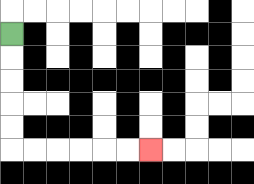{'start': '[0, 1]', 'end': '[6, 6]', 'path_directions': 'D,D,D,D,D,R,R,R,R,R,R', 'path_coordinates': '[[0, 1], [0, 2], [0, 3], [0, 4], [0, 5], [0, 6], [1, 6], [2, 6], [3, 6], [4, 6], [5, 6], [6, 6]]'}